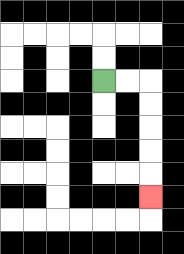{'start': '[4, 3]', 'end': '[6, 8]', 'path_directions': 'R,R,D,D,D,D,D', 'path_coordinates': '[[4, 3], [5, 3], [6, 3], [6, 4], [6, 5], [6, 6], [6, 7], [6, 8]]'}